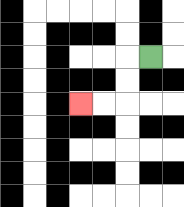{'start': '[6, 2]', 'end': '[3, 4]', 'path_directions': 'L,D,D,L,L', 'path_coordinates': '[[6, 2], [5, 2], [5, 3], [5, 4], [4, 4], [3, 4]]'}